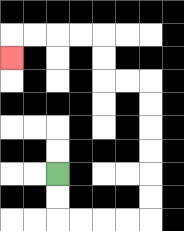{'start': '[2, 7]', 'end': '[0, 2]', 'path_directions': 'D,D,R,R,R,R,U,U,U,U,U,U,L,L,U,U,L,L,L,L,D', 'path_coordinates': '[[2, 7], [2, 8], [2, 9], [3, 9], [4, 9], [5, 9], [6, 9], [6, 8], [6, 7], [6, 6], [6, 5], [6, 4], [6, 3], [5, 3], [4, 3], [4, 2], [4, 1], [3, 1], [2, 1], [1, 1], [0, 1], [0, 2]]'}